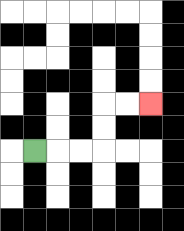{'start': '[1, 6]', 'end': '[6, 4]', 'path_directions': 'R,R,R,U,U,R,R', 'path_coordinates': '[[1, 6], [2, 6], [3, 6], [4, 6], [4, 5], [4, 4], [5, 4], [6, 4]]'}